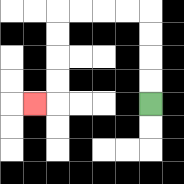{'start': '[6, 4]', 'end': '[1, 4]', 'path_directions': 'U,U,U,U,L,L,L,L,D,D,D,D,L', 'path_coordinates': '[[6, 4], [6, 3], [6, 2], [6, 1], [6, 0], [5, 0], [4, 0], [3, 0], [2, 0], [2, 1], [2, 2], [2, 3], [2, 4], [1, 4]]'}